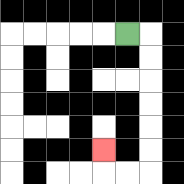{'start': '[5, 1]', 'end': '[4, 6]', 'path_directions': 'R,D,D,D,D,D,D,L,L,U', 'path_coordinates': '[[5, 1], [6, 1], [6, 2], [6, 3], [6, 4], [6, 5], [6, 6], [6, 7], [5, 7], [4, 7], [4, 6]]'}